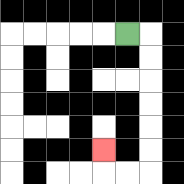{'start': '[5, 1]', 'end': '[4, 6]', 'path_directions': 'R,D,D,D,D,D,D,L,L,U', 'path_coordinates': '[[5, 1], [6, 1], [6, 2], [6, 3], [6, 4], [6, 5], [6, 6], [6, 7], [5, 7], [4, 7], [4, 6]]'}